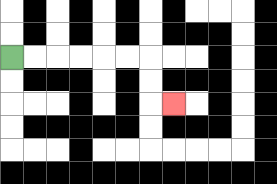{'start': '[0, 2]', 'end': '[7, 4]', 'path_directions': 'R,R,R,R,R,R,D,D,R', 'path_coordinates': '[[0, 2], [1, 2], [2, 2], [3, 2], [4, 2], [5, 2], [6, 2], [6, 3], [6, 4], [7, 4]]'}